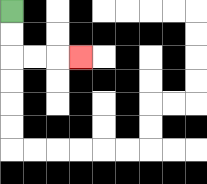{'start': '[0, 0]', 'end': '[3, 2]', 'path_directions': 'D,D,R,R,R', 'path_coordinates': '[[0, 0], [0, 1], [0, 2], [1, 2], [2, 2], [3, 2]]'}